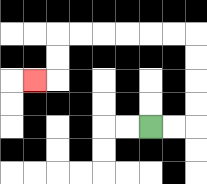{'start': '[6, 5]', 'end': '[1, 3]', 'path_directions': 'R,R,U,U,U,U,L,L,L,L,L,L,D,D,L', 'path_coordinates': '[[6, 5], [7, 5], [8, 5], [8, 4], [8, 3], [8, 2], [8, 1], [7, 1], [6, 1], [5, 1], [4, 1], [3, 1], [2, 1], [2, 2], [2, 3], [1, 3]]'}